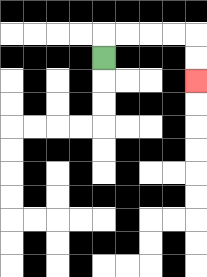{'start': '[4, 2]', 'end': '[8, 3]', 'path_directions': 'U,R,R,R,R,D,D', 'path_coordinates': '[[4, 2], [4, 1], [5, 1], [6, 1], [7, 1], [8, 1], [8, 2], [8, 3]]'}